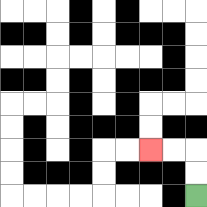{'start': '[8, 8]', 'end': '[6, 6]', 'path_directions': 'U,U,L,L', 'path_coordinates': '[[8, 8], [8, 7], [8, 6], [7, 6], [6, 6]]'}